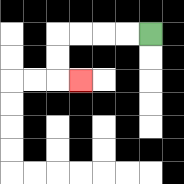{'start': '[6, 1]', 'end': '[3, 3]', 'path_directions': 'L,L,L,L,D,D,R', 'path_coordinates': '[[6, 1], [5, 1], [4, 1], [3, 1], [2, 1], [2, 2], [2, 3], [3, 3]]'}